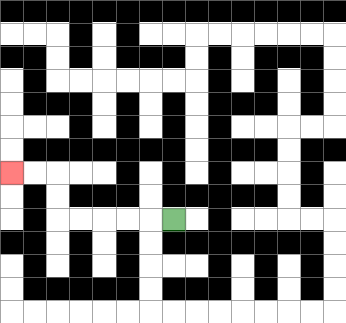{'start': '[7, 9]', 'end': '[0, 7]', 'path_directions': 'L,L,L,L,L,U,U,L,L', 'path_coordinates': '[[7, 9], [6, 9], [5, 9], [4, 9], [3, 9], [2, 9], [2, 8], [2, 7], [1, 7], [0, 7]]'}